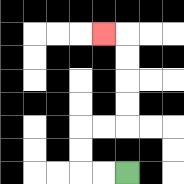{'start': '[5, 7]', 'end': '[4, 1]', 'path_directions': 'L,L,U,U,R,R,U,U,U,U,L', 'path_coordinates': '[[5, 7], [4, 7], [3, 7], [3, 6], [3, 5], [4, 5], [5, 5], [5, 4], [5, 3], [5, 2], [5, 1], [4, 1]]'}